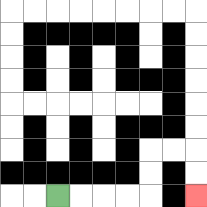{'start': '[2, 8]', 'end': '[8, 8]', 'path_directions': 'R,R,R,R,U,U,R,R,D,D', 'path_coordinates': '[[2, 8], [3, 8], [4, 8], [5, 8], [6, 8], [6, 7], [6, 6], [7, 6], [8, 6], [8, 7], [8, 8]]'}